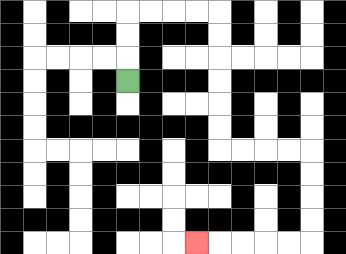{'start': '[5, 3]', 'end': '[8, 10]', 'path_directions': 'U,U,U,R,R,R,R,D,D,D,D,D,D,R,R,R,R,D,D,D,D,L,L,L,L,L', 'path_coordinates': '[[5, 3], [5, 2], [5, 1], [5, 0], [6, 0], [7, 0], [8, 0], [9, 0], [9, 1], [9, 2], [9, 3], [9, 4], [9, 5], [9, 6], [10, 6], [11, 6], [12, 6], [13, 6], [13, 7], [13, 8], [13, 9], [13, 10], [12, 10], [11, 10], [10, 10], [9, 10], [8, 10]]'}